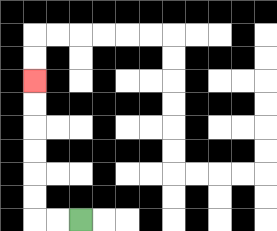{'start': '[3, 9]', 'end': '[1, 3]', 'path_directions': 'L,L,U,U,U,U,U,U', 'path_coordinates': '[[3, 9], [2, 9], [1, 9], [1, 8], [1, 7], [1, 6], [1, 5], [1, 4], [1, 3]]'}